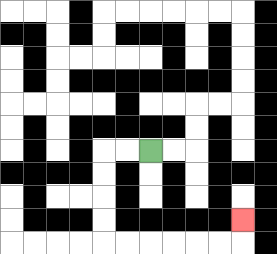{'start': '[6, 6]', 'end': '[10, 9]', 'path_directions': 'L,L,D,D,D,D,R,R,R,R,R,R,U', 'path_coordinates': '[[6, 6], [5, 6], [4, 6], [4, 7], [4, 8], [4, 9], [4, 10], [5, 10], [6, 10], [7, 10], [8, 10], [9, 10], [10, 10], [10, 9]]'}